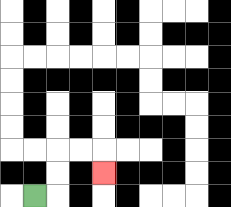{'start': '[1, 8]', 'end': '[4, 7]', 'path_directions': 'R,U,U,R,R,D', 'path_coordinates': '[[1, 8], [2, 8], [2, 7], [2, 6], [3, 6], [4, 6], [4, 7]]'}